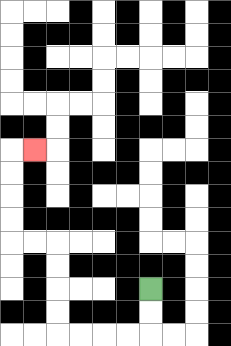{'start': '[6, 12]', 'end': '[1, 6]', 'path_directions': 'D,D,L,L,L,L,U,U,U,U,L,L,U,U,U,U,R', 'path_coordinates': '[[6, 12], [6, 13], [6, 14], [5, 14], [4, 14], [3, 14], [2, 14], [2, 13], [2, 12], [2, 11], [2, 10], [1, 10], [0, 10], [0, 9], [0, 8], [0, 7], [0, 6], [1, 6]]'}